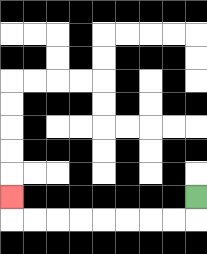{'start': '[8, 8]', 'end': '[0, 8]', 'path_directions': 'D,L,L,L,L,L,L,L,L,U', 'path_coordinates': '[[8, 8], [8, 9], [7, 9], [6, 9], [5, 9], [4, 9], [3, 9], [2, 9], [1, 9], [0, 9], [0, 8]]'}